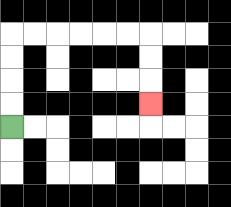{'start': '[0, 5]', 'end': '[6, 4]', 'path_directions': 'U,U,U,U,R,R,R,R,R,R,D,D,D', 'path_coordinates': '[[0, 5], [0, 4], [0, 3], [0, 2], [0, 1], [1, 1], [2, 1], [3, 1], [4, 1], [5, 1], [6, 1], [6, 2], [6, 3], [6, 4]]'}